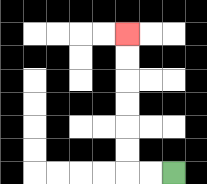{'start': '[7, 7]', 'end': '[5, 1]', 'path_directions': 'L,L,U,U,U,U,U,U', 'path_coordinates': '[[7, 7], [6, 7], [5, 7], [5, 6], [5, 5], [5, 4], [5, 3], [5, 2], [5, 1]]'}